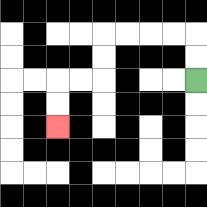{'start': '[8, 3]', 'end': '[2, 5]', 'path_directions': 'U,U,L,L,L,L,D,D,L,L,D,D', 'path_coordinates': '[[8, 3], [8, 2], [8, 1], [7, 1], [6, 1], [5, 1], [4, 1], [4, 2], [4, 3], [3, 3], [2, 3], [2, 4], [2, 5]]'}